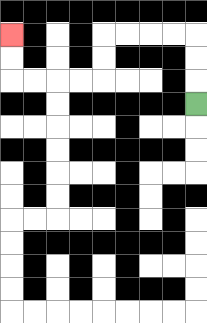{'start': '[8, 4]', 'end': '[0, 1]', 'path_directions': 'U,U,U,L,L,L,L,D,D,L,L,L,L,U,U', 'path_coordinates': '[[8, 4], [8, 3], [8, 2], [8, 1], [7, 1], [6, 1], [5, 1], [4, 1], [4, 2], [4, 3], [3, 3], [2, 3], [1, 3], [0, 3], [0, 2], [0, 1]]'}